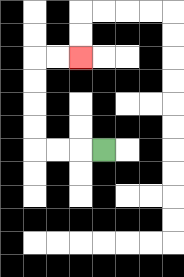{'start': '[4, 6]', 'end': '[3, 2]', 'path_directions': 'L,L,L,U,U,U,U,R,R', 'path_coordinates': '[[4, 6], [3, 6], [2, 6], [1, 6], [1, 5], [1, 4], [1, 3], [1, 2], [2, 2], [3, 2]]'}